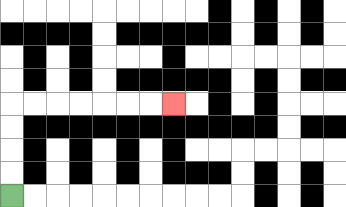{'start': '[0, 8]', 'end': '[7, 4]', 'path_directions': 'U,U,U,U,R,R,R,R,R,R,R', 'path_coordinates': '[[0, 8], [0, 7], [0, 6], [0, 5], [0, 4], [1, 4], [2, 4], [3, 4], [4, 4], [5, 4], [6, 4], [7, 4]]'}